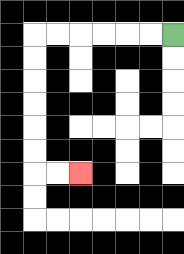{'start': '[7, 1]', 'end': '[3, 7]', 'path_directions': 'L,L,L,L,L,L,D,D,D,D,D,D,R,R', 'path_coordinates': '[[7, 1], [6, 1], [5, 1], [4, 1], [3, 1], [2, 1], [1, 1], [1, 2], [1, 3], [1, 4], [1, 5], [1, 6], [1, 7], [2, 7], [3, 7]]'}